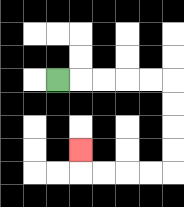{'start': '[2, 3]', 'end': '[3, 6]', 'path_directions': 'R,R,R,R,R,D,D,D,D,L,L,L,L,U', 'path_coordinates': '[[2, 3], [3, 3], [4, 3], [5, 3], [6, 3], [7, 3], [7, 4], [7, 5], [7, 6], [7, 7], [6, 7], [5, 7], [4, 7], [3, 7], [3, 6]]'}